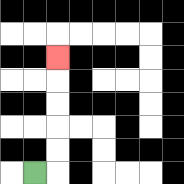{'start': '[1, 7]', 'end': '[2, 2]', 'path_directions': 'R,U,U,U,U,U', 'path_coordinates': '[[1, 7], [2, 7], [2, 6], [2, 5], [2, 4], [2, 3], [2, 2]]'}